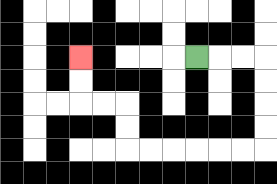{'start': '[8, 2]', 'end': '[3, 2]', 'path_directions': 'R,R,R,D,D,D,D,L,L,L,L,L,L,U,U,L,L,U,U', 'path_coordinates': '[[8, 2], [9, 2], [10, 2], [11, 2], [11, 3], [11, 4], [11, 5], [11, 6], [10, 6], [9, 6], [8, 6], [7, 6], [6, 6], [5, 6], [5, 5], [5, 4], [4, 4], [3, 4], [3, 3], [3, 2]]'}